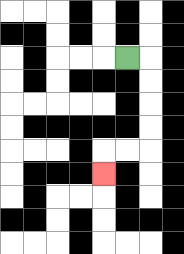{'start': '[5, 2]', 'end': '[4, 7]', 'path_directions': 'R,D,D,D,D,L,L,D', 'path_coordinates': '[[5, 2], [6, 2], [6, 3], [6, 4], [6, 5], [6, 6], [5, 6], [4, 6], [4, 7]]'}